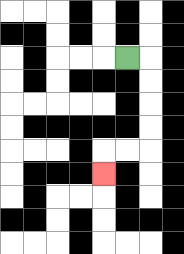{'start': '[5, 2]', 'end': '[4, 7]', 'path_directions': 'R,D,D,D,D,L,L,D', 'path_coordinates': '[[5, 2], [6, 2], [6, 3], [6, 4], [6, 5], [6, 6], [5, 6], [4, 6], [4, 7]]'}